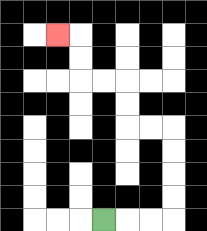{'start': '[4, 9]', 'end': '[2, 1]', 'path_directions': 'R,R,R,U,U,U,U,L,L,U,U,L,L,U,U,L', 'path_coordinates': '[[4, 9], [5, 9], [6, 9], [7, 9], [7, 8], [7, 7], [7, 6], [7, 5], [6, 5], [5, 5], [5, 4], [5, 3], [4, 3], [3, 3], [3, 2], [3, 1], [2, 1]]'}